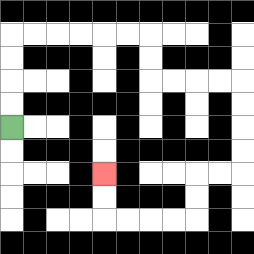{'start': '[0, 5]', 'end': '[4, 7]', 'path_directions': 'U,U,U,U,R,R,R,R,R,R,D,D,R,R,R,R,D,D,D,D,L,L,D,D,L,L,L,L,U,U', 'path_coordinates': '[[0, 5], [0, 4], [0, 3], [0, 2], [0, 1], [1, 1], [2, 1], [3, 1], [4, 1], [5, 1], [6, 1], [6, 2], [6, 3], [7, 3], [8, 3], [9, 3], [10, 3], [10, 4], [10, 5], [10, 6], [10, 7], [9, 7], [8, 7], [8, 8], [8, 9], [7, 9], [6, 9], [5, 9], [4, 9], [4, 8], [4, 7]]'}